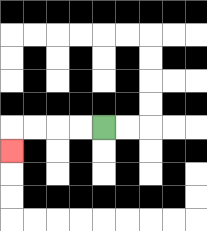{'start': '[4, 5]', 'end': '[0, 6]', 'path_directions': 'L,L,L,L,D', 'path_coordinates': '[[4, 5], [3, 5], [2, 5], [1, 5], [0, 5], [0, 6]]'}